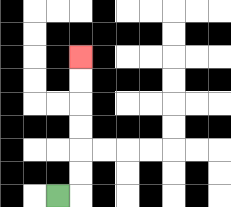{'start': '[2, 8]', 'end': '[3, 2]', 'path_directions': 'R,U,U,U,U,U,U', 'path_coordinates': '[[2, 8], [3, 8], [3, 7], [3, 6], [3, 5], [3, 4], [3, 3], [3, 2]]'}